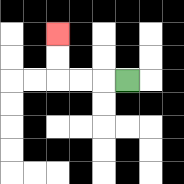{'start': '[5, 3]', 'end': '[2, 1]', 'path_directions': 'L,L,L,U,U', 'path_coordinates': '[[5, 3], [4, 3], [3, 3], [2, 3], [2, 2], [2, 1]]'}